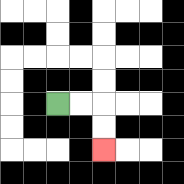{'start': '[2, 4]', 'end': '[4, 6]', 'path_directions': 'R,R,D,D', 'path_coordinates': '[[2, 4], [3, 4], [4, 4], [4, 5], [4, 6]]'}